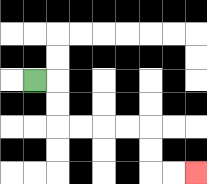{'start': '[1, 3]', 'end': '[8, 7]', 'path_directions': 'R,D,D,R,R,R,R,D,D,R,R', 'path_coordinates': '[[1, 3], [2, 3], [2, 4], [2, 5], [3, 5], [4, 5], [5, 5], [6, 5], [6, 6], [6, 7], [7, 7], [8, 7]]'}